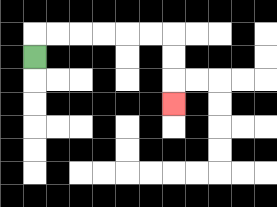{'start': '[1, 2]', 'end': '[7, 4]', 'path_directions': 'U,R,R,R,R,R,R,D,D,D', 'path_coordinates': '[[1, 2], [1, 1], [2, 1], [3, 1], [4, 1], [5, 1], [6, 1], [7, 1], [7, 2], [7, 3], [7, 4]]'}